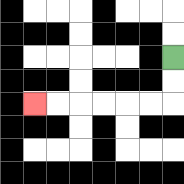{'start': '[7, 2]', 'end': '[1, 4]', 'path_directions': 'D,D,L,L,L,L,L,L', 'path_coordinates': '[[7, 2], [7, 3], [7, 4], [6, 4], [5, 4], [4, 4], [3, 4], [2, 4], [1, 4]]'}